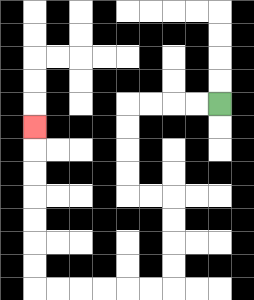{'start': '[9, 4]', 'end': '[1, 5]', 'path_directions': 'L,L,L,L,D,D,D,D,R,R,D,D,D,D,L,L,L,L,L,L,U,U,U,U,U,U,U', 'path_coordinates': '[[9, 4], [8, 4], [7, 4], [6, 4], [5, 4], [5, 5], [5, 6], [5, 7], [5, 8], [6, 8], [7, 8], [7, 9], [7, 10], [7, 11], [7, 12], [6, 12], [5, 12], [4, 12], [3, 12], [2, 12], [1, 12], [1, 11], [1, 10], [1, 9], [1, 8], [1, 7], [1, 6], [1, 5]]'}